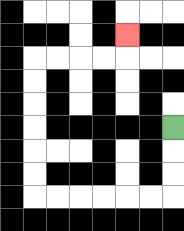{'start': '[7, 5]', 'end': '[5, 1]', 'path_directions': 'D,D,D,L,L,L,L,L,L,U,U,U,U,U,U,R,R,R,R,U', 'path_coordinates': '[[7, 5], [7, 6], [7, 7], [7, 8], [6, 8], [5, 8], [4, 8], [3, 8], [2, 8], [1, 8], [1, 7], [1, 6], [1, 5], [1, 4], [1, 3], [1, 2], [2, 2], [3, 2], [4, 2], [5, 2], [5, 1]]'}